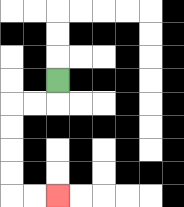{'start': '[2, 3]', 'end': '[2, 8]', 'path_directions': 'D,L,L,D,D,D,D,R,R', 'path_coordinates': '[[2, 3], [2, 4], [1, 4], [0, 4], [0, 5], [0, 6], [0, 7], [0, 8], [1, 8], [2, 8]]'}